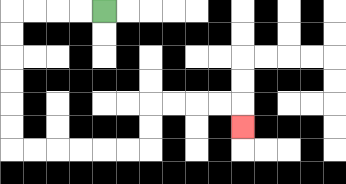{'start': '[4, 0]', 'end': '[10, 5]', 'path_directions': 'L,L,L,L,D,D,D,D,D,D,R,R,R,R,R,R,U,U,R,R,R,R,D', 'path_coordinates': '[[4, 0], [3, 0], [2, 0], [1, 0], [0, 0], [0, 1], [0, 2], [0, 3], [0, 4], [0, 5], [0, 6], [1, 6], [2, 6], [3, 6], [4, 6], [5, 6], [6, 6], [6, 5], [6, 4], [7, 4], [8, 4], [9, 4], [10, 4], [10, 5]]'}